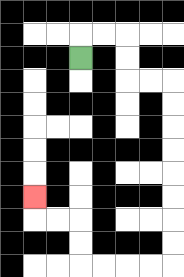{'start': '[3, 2]', 'end': '[1, 8]', 'path_directions': 'U,R,R,D,D,R,R,D,D,D,D,D,D,D,D,L,L,L,L,U,U,L,L,U', 'path_coordinates': '[[3, 2], [3, 1], [4, 1], [5, 1], [5, 2], [5, 3], [6, 3], [7, 3], [7, 4], [7, 5], [7, 6], [7, 7], [7, 8], [7, 9], [7, 10], [7, 11], [6, 11], [5, 11], [4, 11], [3, 11], [3, 10], [3, 9], [2, 9], [1, 9], [1, 8]]'}